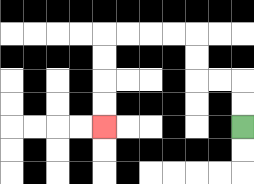{'start': '[10, 5]', 'end': '[4, 5]', 'path_directions': 'U,U,L,L,U,U,L,L,L,L,D,D,D,D', 'path_coordinates': '[[10, 5], [10, 4], [10, 3], [9, 3], [8, 3], [8, 2], [8, 1], [7, 1], [6, 1], [5, 1], [4, 1], [4, 2], [4, 3], [4, 4], [4, 5]]'}